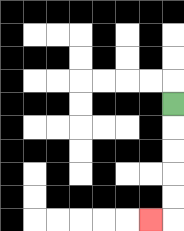{'start': '[7, 4]', 'end': '[6, 9]', 'path_directions': 'D,D,D,D,D,L', 'path_coordinates': '[[7, 4], [7, 5], [7, 6], [7, 7], [7, 8], [7, 9], [6, 9]]'}